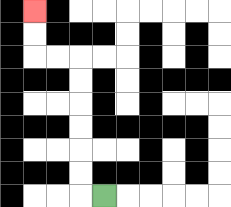{'start': '[4, 8]', 'end': '[1, 0]', 'path_directions': 'L,U,U,U,U,U,U,L,L,U,U', 'path_coordinates': '[[4, 8], [3, 8], [3, 7], [3, 6], [3, 5], [3, 4], [3, 3], [3, 2], [2, 2], [1, 2], [1, 1], [1, 0]]'}